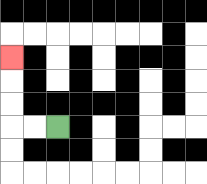{'start': '[2, 5]', 'end': '[0, 2]', 'path_directions': 'L,L,U,U,U', 'path_coordinates': '[[2, 5], [1, 5], [0, 5], [0, 4], [0, 3], [0, 2]]'}